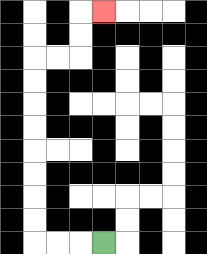{'start': '[4, 10]', 'end': '[4, 0]', 'path_directions': 'L,L,L,U,U,U,U,U,U,U,U,R,R,U,U,R', 'path_coordinates': '[[4, 10], [3, 10], [2, 10], [1, 10], [1, 9], [1, 8], [1, 7], [1, 6], [1, 5], [1, 4], [1, 3], [1, 2], [2, 2], [3, 2], [3, 1], [3, 0], [4, 0]]'}